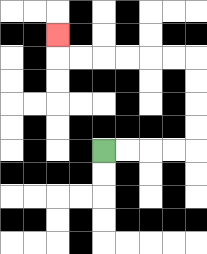{'start': '[4, 6]', 'end': '[2, 1]', 'path_directions': 'R,R,R,R,U,U,U,U,L,L,L,L,L,L,U', 'path_coordinates': '[[4, 6], [5, 6], [6, 6], [7, 6], [8, 6], [8, 5], [8, 4], [8, 3], [8, 2], [7, 2], [6, 2], [5, 2], [4, 2], [3, 2], [2, 2], [2, 1]]'}